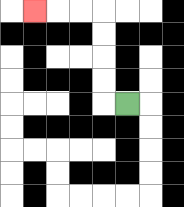{'start': '[5, 4]', 'end': '[1, 0]', 'path_directions': 'L,U,U,U,U,L,L,L', 'path_coordinates': '[[5, 4], [4, 4], [4, 3], [4, 2], [4, 1], [4, 0], [3, 0], [2, 0], [1, 0]]'}